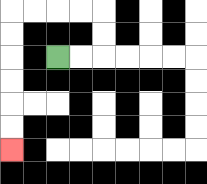{'start': '[2, 2]', 'end': '[0, 6]', 'path_directions': 'R,R,U,U,L,L,L,L,D,D,D,D,D,D', 'path_coordinates': '[[2, 2], [3, 2], [4, 2], [4, 1], [4, 0], [3, 0], [2, 0], [1, 0], [0, 0], [0, 1], [0, 2], [0, 3], [0, 4], [0, 5], [0, 6]]'}